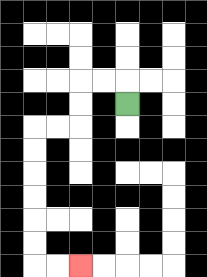{'start': '[5, 4]', 'end': '[3, 11]', 'path_directions': 'U,L,L,D,D,L,L,D,D,D,D,D,D,R,R', 'path_coordinates': '[[5, 4], [5, 3], [4, 3], [3, 3], [3, 4], [3, 5], [2, 5], [1, 5], [1, 6], [1, 7], [1, 8], [1, 9], [1, 10], [1, 11], [2, 11], [3, 11]]'}